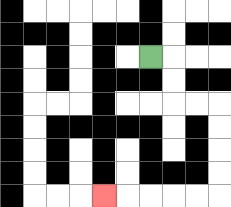{'start': '[6, 2]', 'end': '[4, 8]', 'path_directions': 'R,D,D,R,R,D,D,D,D,L,L,L,L,L', 'path_coordinates': '[[6, 2], [7, 2], [7, 3], [7, 4], [8, 4], [9, 4], [9, 5], [9, 6], [9, 7], [9, 8], [8, 8], [7, 8], [6, 8], [5, 8], [4, 8]]'}